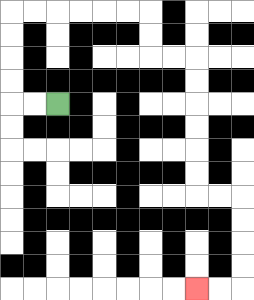{'start': '[2, 4]', 'end': '[8, 12]', 'path_directions': 'L,L,U,U,U,U,R,R,R,R,R,R,D,D,R,R,D,D,D,D,D,D,R,R,D,D,D,D,L,L', 'path_coordinates': '[[2, 4], [1, 4], [0, 4], [0, 3], [0, 2], [0, 1], [0, 0], [1, 0], [2, 0], [3, 0], [4, 0], [5, 0], [6, 0], [6, 1], [6, 2], [7, 2], [8, 2], [8, 3], [8, 4], [8, 5], [8, 6], [8, 7], [8, 8], [9, 8], [10, 8], [10, 9], [10, 10], [10, 11], [10, 12], [9, 12], [8, 12]]'}